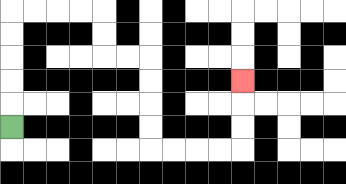{'start': '[0, 5]', 'end': '[10, 3]', 'path_directions': 'U,U,U,U,U,R,R,R,R,D,D,R,R,D,D,D,D,R,R,R,R,U,U,U', 'path_coordinates': '[[0, 5], [0, 4], [0, 3], [0, 2], [0, 1], [0, 0], [1, 0], [2, 0], [3, 0], [4, 0], [4, 1], [4, 2], [5, 2], [6, 2], [6, 3], [6, 4], [6, 5], [6, 6], [7, 6], [8, 6], [9, 6], [10, 6], [10, 5], [10, 4], [10, 3]]'}